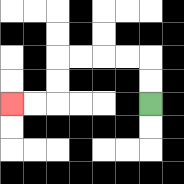{'start': '[6, 4]', 'end': '[0, 4]', 'path_directions': 'U,U,L,L,L,L,D,D,L,L', 'path_coordinates': '[[6, 4], [6, 3], [6, 2], [5, 2], [4, 2], [3, 2], [2, 2], [2, 3], [2, 4], [1, 4], [0, 4]]'}